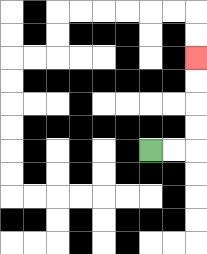{'start': '[6, 6]', 'end': '[8, 2]', 'path_directions': 'R,R,U,U,U,U', 'path_coordinates': '[[6, 6], [7, 6], [8, 6], [8, 5], [8, 4], [8, 3], [8, 2]]'}